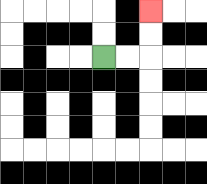{'start': '[4, 2]', 'end': '[6, 0]', 'path_directions': 'R,R,U,U', 'path_coordinates': '[[4, 2], [5, 2], [6, 2], [6, 1], [6, 0]]'}